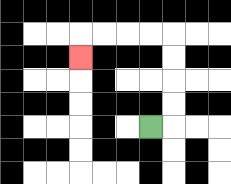{'start': '[6, 5]', 'end': '[3, 2]', 'path_directions': 'R,U,U,U,U,L,L,L,L,D', 'path_coordinates': '[[6, 5], [7, 5], [7, 4], [7, 3], [7, 2], [7, 1], [6, 1], [5, 1], [4, 1], [3, 1], [3, 2]]'}